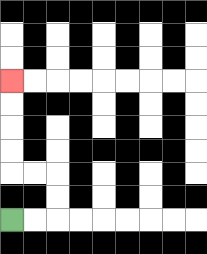{'start': '[0, 9]', 'end': '[0, 3]', 'path_directions': 'R,R,U,U,L,L,U,U,U,U', 'path_coordinates': '[[0, 9], [1, 9], [2, 9], [2, 8], [2, 7], [1, 7], [0, 7], [0, 6], [0, 5], [0, 4], [0, 3]]'}